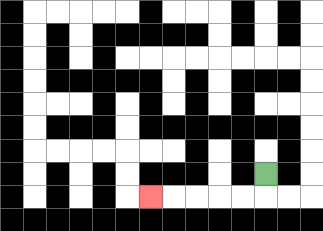{'start': '[11, 7]', 'end': '[6, 8]', 'path_directions': 'D,L,L,L,L,L', 'path_coordinates': '[[11, 7], [11, 8], [10, 8], [9, 8], [8, 8], [7, 8], [6, 8]]'}